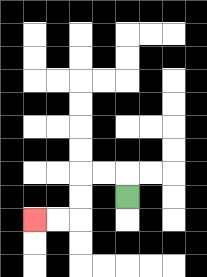{'start': '[5, 8]', 'end': '[1, 9]', 'path_directions': 'U,L,L,D,D,L,L', 'path_coordinates': '[[5, 8], [5, 7], [4, 7], [3, 7], [3, 8], [3, 9], [2, 9], [1, 9]]'}